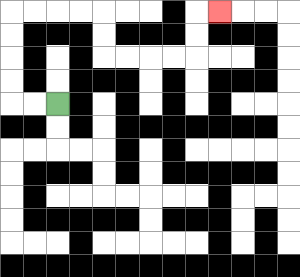{'start': '[2, 4]', 'end': '[9, 0]', 'path_directions': 'L,L,U,U,U,U,R,R,R,R,D,D,R,R,R,R,U,U,R', 'path_coordinates': '[[2, 4], [1, 4], [0, 4], [0, 3], [0, 2], [0, 1], [0, 0], [1, 0], [2, 0], [3, 0], [4, 0], [4, 1], [4, 2], [5, 2], [6, 2], [7, 2], [8, 2], [8, 1], [8, 0], [9, 0]]'}